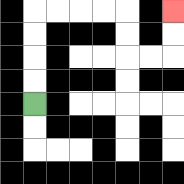{'start': '[1, 4]', 'end': '[7, 0]', 'path_directions': 'U,U,U,U,R,R,R,R,D,D,R,R,U,U', 'path_coordinates': '[[1, 4], [1, 3], [1, 2], [1, 1], [1, 0], [2, 0], [3, 0], [4, 0], [5, 0], [5, 1], [5, 2], [6, 2], [7, 2], [7, 1], [7, 0]]'}